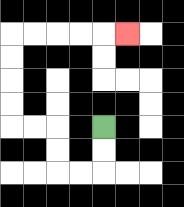{'start': '[4, 5]', 'end': '[5, 1]', 'path_directions': 'D,D,L,L,U,U,L,L,U,U,U,U,R,R,R,R,R', 'path_coordinates': '[[4, 5], [4, 6], [4, 7], [3, 7], [2, 7], [2, 6], [2, 5], [1, 5], [0, 5], [0, 4], [0, 3], [0, 2], [0, 1], [1, 1], [2, 1], [3, 1], [4, 1], [5, 1]]'}